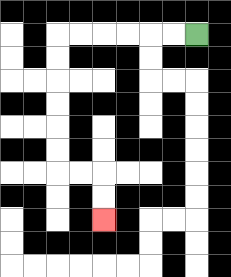{'start': '[8, 1]', 'end': '[4, 9]', 'path_directions': 'L,L,L,L,L,L,D,D,D,D,D,D,R,R,D,D', 'path_coordinates': '[[8, 1], [7, 1], [6, 1], [5, 1], [4, 1], [3, 1], [2, 1], [2, 2], [2, 3], [2, 4], [2, 5], [2, 6], [2, 7], [3, 7], [4, 7], [4, 8], [4, 9]]'}